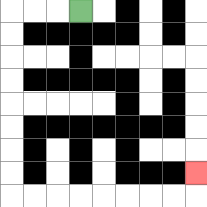{'start': '[3, 0]', 'end': '[8, 7]', 'path_directions': 'L,L,L,D,D,D,D,D,D,D,D,R,R,R,R,R,R,R,R,U', 'path_coordinates': '[[3, 0], [2, 0], [1, 0], [0, 0], [0, 1], [0, 2], [0, 3], [0, 4], [0, 5], [0, 6], [0, 7], [0, 8], [1, 8], [2, 8], [3, 8], [4, 8], [5, 8], [6, 8], [7, 8], [8, 8], [8, 7]]'}